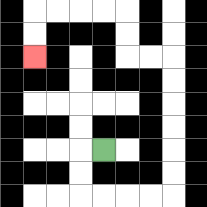{'start': '[4, 6]', 'end': '[1, 2]', 'path_directions': 'L,D,D,R,R,R,R,U,U,U,U,U,U,L,L,U,U,L,L,L,L,D,D', 'path_coordinates': '[[4, 6], [3, 6], [3, 7], [3, 8], [4, 8], [5, 8], [6, 8], [7, 8], [7, 7], [7, 6], [7, 5], [7, 4], [7, 3], [7, 2], [6, 2], [5, 2], [5, 1], [5, 0], [4, 0], [3, 0], [2, 0], [1, 0], [1, 1], [1, 2]]'}